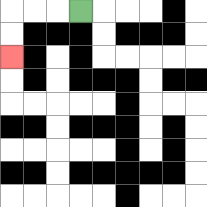{'start': '[3, 0]', 'end': '[0, 2]', 'path_directions': 'L,L,L,D,D', 'path_coordinates': '[[3, 0], [2, 0], [1, 0], [0, 0], [0, 1], [0, 2]]'}